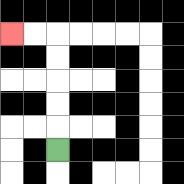{'start': '[2, 6]', 'end': '[0, 1]', 'path_directions': 'U,U,U,U,U,L,L', 'path_coordinates': '[[2, 6], [2, 5], [2, 4], [2, 3], [2, 2], [2, 1], [1, 1], [0, 1]]'}